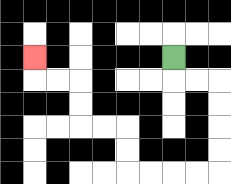{'start': '[7, 2]', 'end': '[1, 2]', 'path_directions': 'D,R,R,D,D,D,D,L,L,L,L,U,U,L,L,U,U,L,L,U', 'path_coordinates': '[[7, 2], [7, 3], [8, 3], [9, 3], [9, 4], [9, 5], [9, 6], [9, 7], [8, 7], [7, 7], [6, 7], [5, 7], [5, 6], [5, 5], [4, 5], [3, 5], [3, 4], [3, 3], [2, 3], [1, 3], [1, 2]]'}